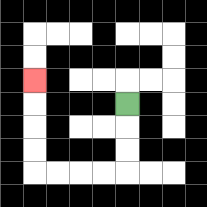{'start': '[5, 4]', 'end': '[1, 3]', 'path_directions': 'D,D,D,L,L,L,L,U,U,U,U', 'path_coordinates': '[[5, 4], [5, 5], [5, 6], [5, 7], [4, 7], [3, 7], [2, 7], [1, 7], [1, 6], [1, 5], [1, 4], [1, 3]]'}